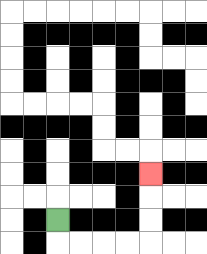{'start': '[2, 9]', 'end': '[6, 7]', 'path_directions': 'D,R,R,R,R,U,U,U', 'path_coordinates': '[[2, 9], [2, 10], [3, 10], [4, 10], [5, 10], [6, 10], [6, 9], [6, 8], [6, 7]]'}